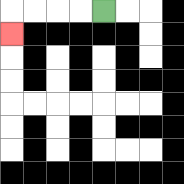{'start': '[4, 0]', 'end': '[0, 1]', 'path_directions': 'L,L,L,L,D', 'path_coordinates': '[[4, 0], [3, 0], [2, 0], [1, 0], [0, 0], [0, 1]]'}